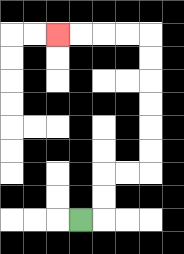{'start': '[3, 9]', 'end': '[2, 1]', 'path_directions': 'R,U,U,R,R,U,U,U,U,U,U,L,L,L,L', 'path_coordinates': '[[3, 9], [4, 9], [4, 8], [4, 7], [5, 7], [6, 7], [6, 6], [6, 5], [6, 4], [6, 3], [6, 2], [6, 1], [5, 1], [4, 1], [3, 1], [2, 1]]'}